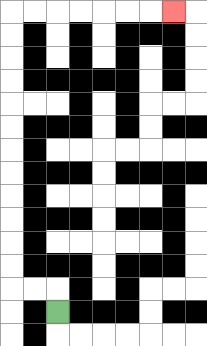{'start': '[2, 13]', 'end': '[7, 0]', 'path_directions': 'U,L,L,U,U,U,U,U,U,U,U,U,U,U,U,R,R,R,R,R,R,R', 'path_coordinates': '[[2, 13], [2, 12], [1, 12], [0, 12], [0, 11], [0, 10], [0, 9], [0, 8], [0, 7], [0, 6], [0, 5], [0, 4], [0, 3], [0, 2], [0, 1], [0, 0], [1, 0], [2, 0], [3, 0], [4, 0], [5, 0], [6, 0], [7, 0]]'}